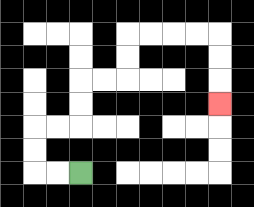{'start': '[3, 7]', 'end': '[9, 4]', 'path_directions': 'L,L,U,U,R,R,U,U,R,R,U,U,R,R,R,R,D,D,D', 'path_coordinates': '[[3, 7], [2, 7], [1, 7], [1, 6], [1, 5], [2, 5], [3, 5], [3, 4], [3, 3], [4, 3], [5, 3], [5, 2], [5, 1], [6, 1], [7, 1], [8, 1], [9, 1], [9, 2], [9, 3], [9, 4]]'}